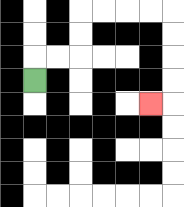{'start': '[1, 3]', 'end': '[6, 4]', 'path_directions': 'U,R,R,U,U,R,R,R,R,D,D,D,D,L', 'path_coordinates': '[[1, 3], [1, 2], [2, 2], [3, 2], [3, 1], [3, 0], [4, 0], [5, 0], [6, 0], [7, 0], [7, 1], [7, 2], [7, 3], [7, 4], [6, 4]]'}